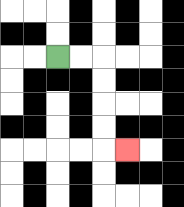{'start': '[2, 2]', 'end': '[5, 6]', 'path_directions': 'R,R,D,D,D,D,R', 'path_coordinates': '[[2, 2], [3, 2], [4, 2], [4, 3], [4, 4], [4, 5], [4, 6], [5, 6]]'}